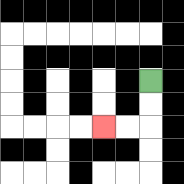{'start': '[6, 3]', 'end': '[4, 5]', 'path_directions': 'D,D,L,L', 'path_coordinates': '[[6, 3], [6, 4], [6, 5], [5, 5], [4, 5]]'}